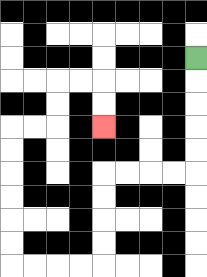{'start': '[8, 2]', 'end': '[4, 5]', 'path_directions': 'D,D,D,D,D,L,L,L,L,D,D,D,D,L,L,L,L,U,U,U,U,U,U,R,R,U,U,R,R,D,D', 'path_coordinates': '[[8, 2], [8, 3], [8, 4], [8, 5], [8, 6], [8, 7], [7, 7], [6, 7], [5, 7], [4, 7], [4, 8], [4, 9], [4, 10], [4, 11], [3, 11], [2, 11], [1, 11], [0, 11], [0, 10], [0, 9], [0, 8], [0, 7], [0, 6], [0, 5], [1, 5], [2, 5], [2, 4], [2, 3], [3, 3], [4, 3], [4, 4], [4, 5]]'}